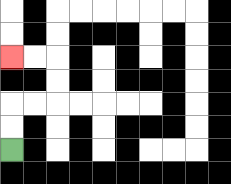{'start': '[0, 6]', 'end': '[0, 2]', 'path_directions': 'U,U,R,R,U,U,L,L', 'path_coordinates': '[[0, 6], [0, 5], [0, 4], [1, 4], [2, 4], [2, 3], [2, 2], [1, 2], [0, 2]]'}